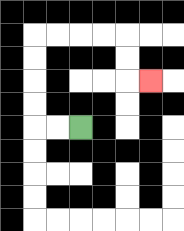{'start': '[3, 5]', 'end': '[6, 3]', 'path_directions': 'L,L,U,U,U,U,R,R,R,R,D,D,R', 'path_coordinates': '[[3, 5], [2, 5], [1, 5], [1, 4], [1, 3], [1, 2], [1, 1], [2, 1], [3, 1], [4, 1], [5, 1], [5, 2], [5, 3], [6, 3]]'}